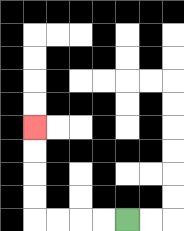{'start': '[5, 9]', 'end': '[1, 5]', 'path_directions': 'L,L,L,L,U,U,U,U', 'path_coordinates': '[[5, 9], [4, 9], [3, 9], [2, 9], [1, 9], [1, 8], [1, 7], [1, 6], [1, 5]]'}